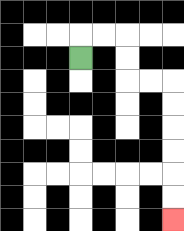{'start': '[3, 2]', 'end': '[7, 9]', 'path_directions': 'U,R,R,D,D,R,R,D,D,D,D,D,D', 'path_coordinates': '[[3, 2], [3, 1], [4, 1], [5, 1], [5, 2], [5, 3], [6, 3], [7, 3], [7, 4], [7, 5], [7, 6], [7, 7], [7, 8], [7, 9]]'}